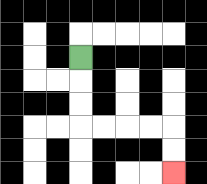{'start': '[3, 2]', 'end': '[7, 7]', 'path_directions': 'D,D,D,R,R,R,R,D,D', 'path_coordinates': '[[3, 2], [3, 3], [3, 4], [3, 5], [4, 5], [5, 5], [6, 5], [7, 5], [7, 6], [7, 7]]'}